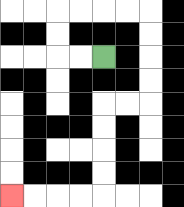{'start': '[4, 2]', 'end': '[0, 8]', 'path_directions': 'L,L,U,U,R,R,R,R,D,D,D,D,L,L,D,D,D,D,L,L,L,L', 'path_coordinates': '[[4, 2], [3, 2], [2, 2], [2, 1], [2, 0], [3, 0], [4, 0], [5, 0], [6, 0], [6, 1], [6, 2], [6, 3], [6, 4], [5, 4], [4, 4], [4, 5], [4, 6], [4, 7], [4, 8], [3, 8], [2, 8], [1, 8], [0, 8]]'}